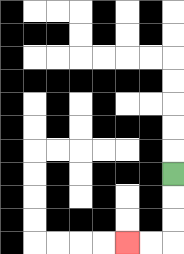{'start': '[7, 7]', 'end': '[5, 10]', 'path_directions': 'D,D,D,L,L', 'path_coordinates': '[[7, 7], [7, 8], [7, 9], [7, 10], [6, 10], [5, 10]]'}